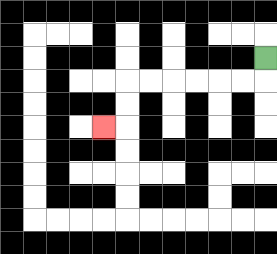{'start': '[11, 2]', 'end': '[4, 5]', 'path_directions': 'D,L,L,L,L,L,L,D,D,L', 'path_coordinates': '[[11, 2], [11, 3], [10, 3], [9, 3], [8, 3], [7, 3], [6, 3], [5, 3], [5, 4], [5, 5], [4, 5]]'}